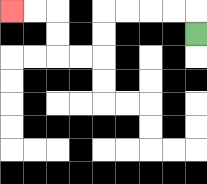{'start': '[8, 1]', 'end': '[0, 0]', 'path_directions': 'U,L,L,L,L,D,D,L,L,U,U,L,L', 'path_coordinates': '[[8, 1], [8, 0], [7, 0], [6, 0], [5, 0], [4, 0], [4, 1], [4, 2], [3, 2], [2, 2], [2, 1], [2, 0], [1, 0], [0, 0]]'}